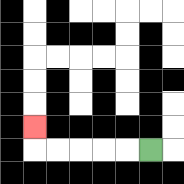{'start': '[6, 6]', 'end': '[1, 5]', 'path_directions': 'L,L,L,L,L,U', 'path_coordinates': '[[6, 6], [5, 6], [4, 6], [3, 6], [2, 6], [1, 6], [1, 5]]'}